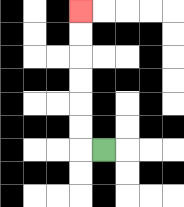{'start': '[4, 6]', 'end': '[3, 0]', 'path_directions': 'L,U,U,U,U,U,U', 'path_coordinates': '[[4, 6], [3, 6], [3, 5], [3, 4], [3, 3], [3, 2], [3, 1], [3, 0]]'}